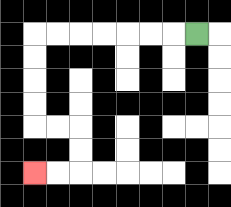{'start': '[8, 1]', 'end': '[1, 7]', 'path_directions': 'L,L,L,L,L,L,L,D,D,D,D,R,R,D,D,L,L', 'path_coordinates': '[[8, 1], [7, 1], [6, 1], [5, 1], [4, 1], [3, 1], [2, 1], [1, 1], [1, 2], [1, 3], [1, 4], [1, 5], [2, 5], [3, 5], [3, 6], [3, 7], [2, 7], [1, 7]]'}